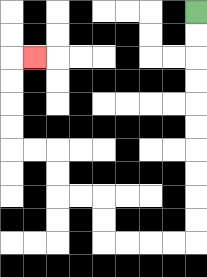{'start': '[8, 0]', 'end': '[1, 2]', 'path_directions': 'D,D,D,D,D,D,D,D,D,D,L,L,L,L,U,U,L,L,U,U,L,L,U,U,U,U,R', 'path_coordinates': '[[8, 0], [8, 1], [8, 2], [8, 3], [8, 4], [8, 5], [8, 6], [8, 7], [8, 8], [8, 9], [8, 10], [7, 10], [6, 10], [5, 10], [4, 10], [4, 9], [4, 8], [3, 8], [2, 8], [2, 7], [2, 6], [1, 6], [0, 6], [0, 5], [0, 4], [0, 3], [0, 2], [1, 2]]'}